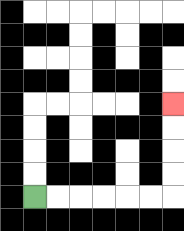{'start': '[1, 8]', 'end': '[7, 4]', 'path_directions': 'R,R,R,R,R,R,U,U,U,U', 'path_coordinates': '[[1, 8], [2, 8], [3, 8], [4, 8], [5, 8], [6, 8], [7, 8], [7, 7], [7, 6], [7, 5], [7, 4]]'}